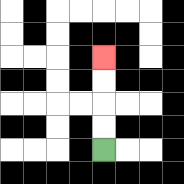{'start': '[4, 6]', 'end': '[4, 2]', 'path_directions': 'U,U,U,U', 'path_coordinates': '[[4, 6], [4, 5], [4, 4], [4, 3], [4, 2]]'}